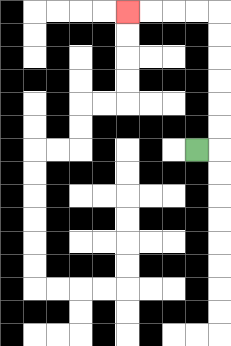{'start': '[8, 6]', 'end': '[5, 0]', 'path_directions': 'R,U,U,U,U,U,U,L,L,L,L', 'path_coordinates': '[[8, 6], [9, 6], [9, 5], [9, 4], [9, 3], [9, 2], [9, 1], [9, 0], [8, 0], [7, 0], [6, 0], [5, 0]]'}